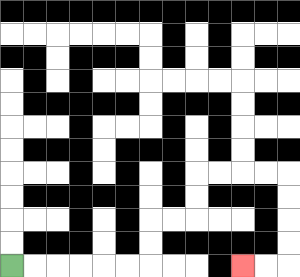{'start': '[0, 11]', 'end': '[10, 11]', 'path_directions': 'R,R,R,R,R,R,U,U,R,R,U,U,R,R,R,R,D,D,D,D,L,L', 'path_coordinates': '[[0, 11], [1, 11], [2, 11], [3, 11], [4, 11], [5, 11], [6, 11], [6, 10], [6, 9], [7, 9], [8, 9], [8, 8], [8, 7], [9, 7], [10, 7], [11, 7], [12, 7], [12, 8], [12, 9], [12, 10], [12, 11], [11, 11], [10, 11]]'}